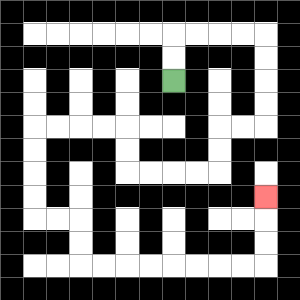{'start': '[7, 3]', 'end': '[11, 8]', 'path_directions': 'U,U,R,R,R,R,D,D,D,D,L,L,D,D,L,L,L,L,U,U,L,L,L,L,D,D,D,D,R,R,D,D,R,R,R,R,R,R,R,R,U,U,U', 'path_coordinates': '[[7, 3], [7, 2], [7, 1], [8, 1], [9, 1], [10, 1], [11, 1], [11, 2], [11, 3], [11, 4], [11, 5], [10, 5], [9, 5], [9, 6], [9, 7], [8, 7], [7, 7], [6, 7], [5, 7], [5, 6], [5, 5], [4, 5], [3, 5], [2, 5], [1, 5], [1, 6], [1, 7], [1, 8], [1, 9], [2, 9], [3, 9], [3, 10], [3, 11], [4, 11], [5, 11], [6, 11], [7, 11], [8, 11], [9, 11], [10, 11], [11, 11], [11, 10], [11, 9], [11, 8]]'}